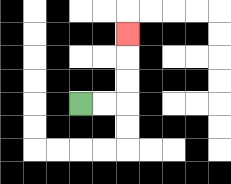{'start': '[3, 4]', 'end': '[5, 1]', 'path_directions': 'R,R,U,U,U', 'path_coordinates': '[[3, 4], [4, 4], [5, 4], [5, 3], [5, 2], [5, 1]]'}